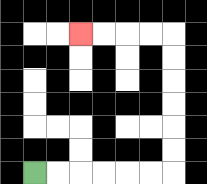{'start': '[1, 7]', 'end': '[3, 1]', 'path_directions': 'R,R,R,R,R,R,U,U,U,U,U,U,L,L,L,L', 'path_coordinates': '[[1, 7], [2, 7], [3, 7], [4, 7], [5, 7], [6, 7], [7, 7], [7, 6], [7, 5], [7, 4], [7, 3], [7, 2], [7, 1], [6, 1], [5, 1], [4, 1], [3, 1]]'}